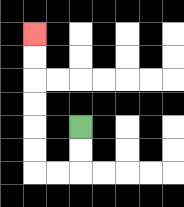{'start': '[3, 5]', 'end': '[1, 1]', 'path_directions': 'D,D,L,L,U,U,U,U,U,U', 'path_coordinates': '[[3, 5], [3, 6], [3, 7], [2, 7], [1, 7], [1, 6], [1, 5], [1, 4], [1, 3], [1, 2], [1, 1]]'}